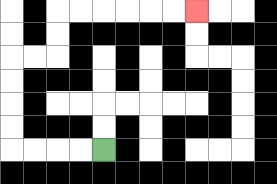{'start': '[4, 6]', 'end': '[8, 0]', 'path_directions': 'L,L,L,L,U,U,U,U,R,R,U,U,R,R,R,R,R,R', 'path_coordinates': '[[4, 6], [3, 6], [2, 6], [1, 6], [0, 6], [0, 5], [0, 4], [0, 3], [0, 2], [1, 2], [2, 2], [2, 1], [2, 0], [3, 0], [4, 0], [5, 0], [6, 0], [7, 0], [8, 0]]'}